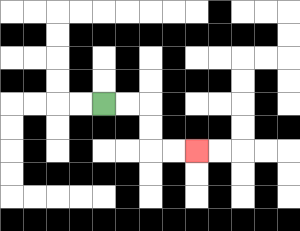{'start': '[4, 4]', 'end': '[8, 6]', 'path_directions': 'R,R,D,D,R,R', 'path_coordinates': '[[4, 4], [5, 4], [6, 4], [6, 5], [6, 6], [7, 6], [8, 6]]'}